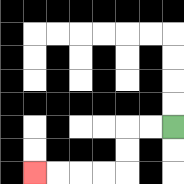{'start': '[7, 5]', 'end': '[1, 7]', 'path_directions': 'L,L,D,D,L,L,L,L', 'path_coordinates': '[[7, 5], [6, 5], [5, 5], [5, 6], [5, 7], [4, 7], [3, 7], [2, 7], [1, 7]]'}